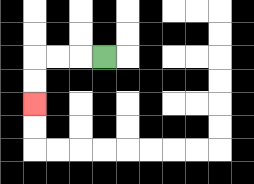{'start': '[4, 2]', 'end': '[1, 4]', 'path_directions': 'L,L,L,D,D', 'path_coordinates': '[[4, 2], [3, 2], [2, 2], [1, 2], [1, 3], [1, 4]]'}